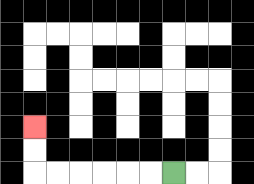{'start': '[7, 7]', 'end': '[1, 5]', 'path_directions': 'L,L,L,L,L,L,U,U', 'path_coordinates': '[[7, 7], [6, 7], [5, 7], [4, 7], [3, 7], [2, 7], [1, 7], [1, 6], [1, 5]]'}